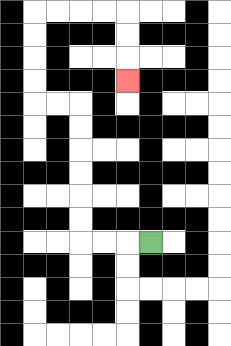{'start': '[6, 10]', 'end': '[5, 3]', 'path_directions': 'L,L,L,U,U,U,U,U,U,L,L,U,U,U,U,R,R,R,R,D,D,D', 'path_coordinates': '[[6, 10], [5, 10], [4, 10], [3, 10], [3, 9], [3, 8], [3, 7], [3, 6], [3, 5], [3, 4], [2, 4], [1, 4], [1, 3], [1, 2], [1, 1], [1, 0], [2, 0], [3, 0], [4, 0], [5, 0], [5, 1], [5, 2], [5, 3]]'}